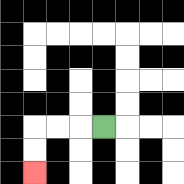{'start': '[4, 5]', 'end': '[1, 7]', 'path_directions': 'L,L,L,D,D', 'path_coordinates': '[[4, 5], [3, 5], [2, 5], [1, 5], [1, 6], [1, 7]]'}